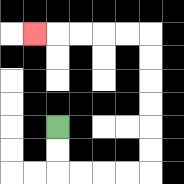{'start': '[2, 5]', 'end': '[1, 1]', 'path_directions': 'D,D,R,R,R,R,U,U,U,U,U,U,L,L,L,L,L', 'path_coordinates': '[[2, 5], [2, 6], [2, 7], [3, 7], [4, 7], [5, 7], [6, 7], [6, 6], [6, 5], [6, 4], [6, 3], [6, 2], [6, 1], [5, 1], [4, 1], [3, 1], [2, 1], [1, 1]]'}